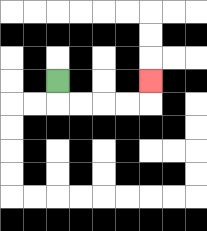{'start': '[2, 3]', 'end': '[6, 3]', 'path_directions': 'D,R,R,R,R,U', 'path_coordinates': '[[2, 3], [2, 4], [3, 4], [4, 4], [5, 4], [6, 4], [6, 3]]'}